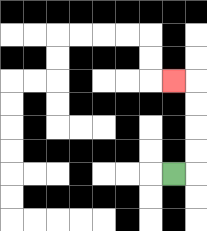{'start': '[7, 7]', 'end': '[7, 3]', 'path_directions': 'R,U,U,U,U,L', 'path_coordinates': '[[7, 7], [8, 7], [8, 6], [8, 5], [8, 4], [8, 3], [7, 3]]'}